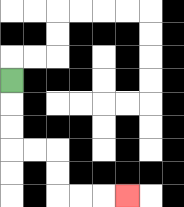{'start': '[0, 3]', 'end': '[5, 8]', 'path_directions': 'D,D,D,R,R,D,D,R,R,R', 'path_coordinates': '[[0, 3], [0, 4], [0, 5], [0, 6], [1, 6], [2, 6], [2, 7], [2, 8], [3, 8], [4, 8], [5, 8]]'}